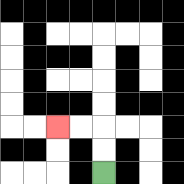{'start': '[4, 7]', 'end': '[2, 5]', 'path_directions': 'U,U,L,L', 'path_coordinates': '[[4, 7], [4, 6], [4, 5], [3, 5], [2, 5]]'}